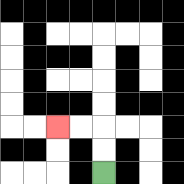{'start': '[4, 7]', 'end': '[2, 5]', 'path_directions': 'U,U,L,L', 'path_coordinates': '[[4, 7], [4, 6], [4, 5], [3, 5], [2, 5]]'}